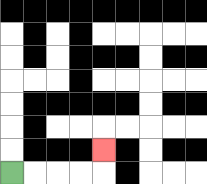{'start': '[0, 7]', 'end': '[4, 6]', 'path_directions': 'R,R,R,R,U', 'path_coordinates': '[[0, 7], [1, 7], [2, 7], [3, 7], [4, 7], [4, 6]]'}